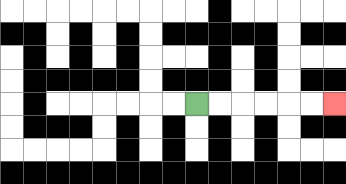{'start': '[8, 4]', 'end': '[14, 4]', 'path_directions': 'R,R,R,R,R,R', 'path_coordinates': '[[8, 4], [9, 4], [10, 4], [11, 4], [12, 4], [13, 4], [14, 4]]'}